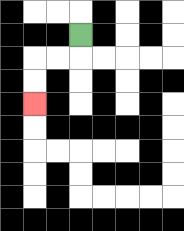{'start': '[3, 1]', 'end': '[1, 4]', 'path_directions': 'D,L,L,D,D', 'path_coordinates': '[[3, 1], [3, 2], [2, 2], [1, 2], [1, 3], [1, 4]]'}